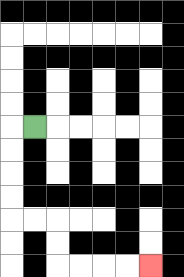{'start': '[1, 5]', 'end': '[6, 11]', 'path_directions': 'L,D,D,D,D,R,R,D,D,R,R,R,R', 'path_coordinates': '[[1, 5], [0, 5], [0, 6], [0, 7], [0, 8], [0, 9], [1, 9], [2, 9], [2, 10], [2, 11], [3, 11], [4, 11], [5, 11], [6, 11]]'}